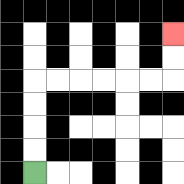{'start': '[1, 7]', 'end': '[7, 1]', 'path_directions': 'U,U,U,U,R,R,R,R,R,R,U,U', 'path_coordinates': '[[1, 7], [1, 6], [1, 5], [1, 4], [1, 3], [2, 3], [3, 3], [4, 3], [5, 3], [6, 3], [7, 3], [7, 2], [7, 1]]'}